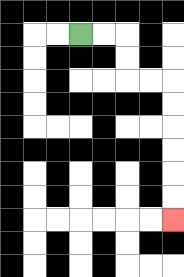{'start': '[3, 1]', 'end': '[7, 9]', 'path_directions': 'R,R,D,D,R,R,D,D,D,D,D,D', 'path_coordinates': '[[3, 1], [4, 1], [5, 1], [5, 2], [5, 3], [6, 3], [7, 3], [7, 4], [7, 5], [7, 6], [7, 7], [7, 8], [7, 9]]'}